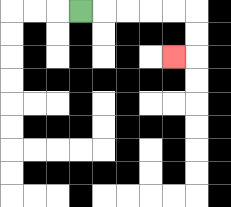{'start': '[3, 0]', 'end': '[7, 2]', 'path_directions': 'R,R,R,R,R,D,D,L', 'path_coordinates': '[[3, 0], [4, 0], [5, 0], [6, 0], [7, 0], [8, 0], [8, 1], [8, 2], [7, 2]]'}